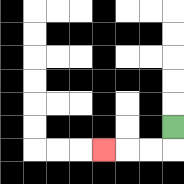{'start': '[7, 5]', 'end': '[4, 6]', 'path_directions': 'D,L,L,L', 'path_coordinates': '[[7, 5], [7, 6], [6, 6], [5, 6], [4, 6]]'}